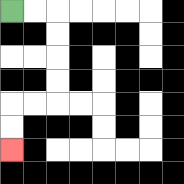{'start': '[0, 0]', 'end': '[0, 6]', 'path_directions': 'R,R,D,D,D,D,L,L,D,D', 'path_coordinates': '[[0, 0], [1, 0], [2, 0], [2, 1], [2, 2], [2, 3], [2, 4], [1, 4], [0, 4], [0, 5], [0, 6]]'}